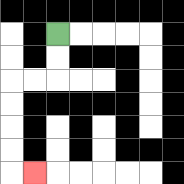{'start': '[2, 1]', 'end': '[1, 7]', 'path_directions': 'D,D,L,L,D,D,D,D,R', 'path_coordinates': '[[2, 1], [2, 2], [2, 3], [1, 3], [0, 3], [0, 4], [0, 5], [0, 6], [0, 7], [1, 7]]'}